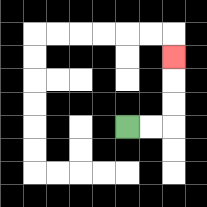{'start': '[5, 5]', 'end': '[7, 2]', 'path_directions': 'R,R,U,U,U', 'path_coordinates': '[[5, 5], [6, 5], [7, 5], [7, 4], [7, 3], [7, 2]]'}